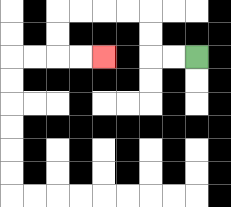{'start': '[8, 2]', 'end': '[4, 2]', 'path_directions': 'L,L,U,U,L,L,L,L,D,D,R,R', 'path_coordinates': '[[8, 2], [7, 2], [6, 2], [6, 1], [6, 0], [5, 0], [4, 0], [3, 0], [2, 0], [2, 1], [2, 2], [3, 2], [4, 2]]'}